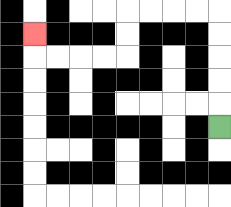{'start': '[9, 5]', 'end': '[1, 1]', 'path_directions': 'U,U,U,U,U,L,L,L,L,D,D,L,L,L,L,U', 'path_coordinates': '[[9, 5], [9, 4], [9, 3], [9, 2], [9, 1], [9, 0], [8, 0], [7, 0], [6, 0], [5, 0], [5, 1], [5, 2], [4, 2], [3, 2], [2, 2], [1, 2], [1, 1]]'}